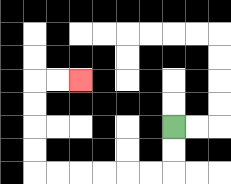{'start': '[7, 5]', 'end': '[3, 3]', 'path_directions': 'D,D,L,L,L,L,L,L,U,U,U,U,R,R', 'path_coordinates': '[[7, 5], [7, 6], [7, 7], [6, 7], [5, 7], [4, 7], [3, 7], [2, 7], [1, 7], [1, 6], [1, 5], [1, 4], [1, 3], [2, 3], [3, 3]]'}